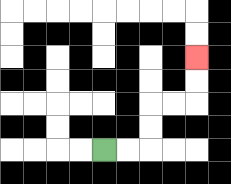{'start': '[4, 6]', 'end': '[8, 2]', 'path_directions': 'R,R,U,U,R,R,U,U', 'path_coordinates': '[[4, 6], [5, 6], [6, 6], [6, 5], [6, 4], [7, 4], [8, 4], [8, 3], [8, 2]]'}